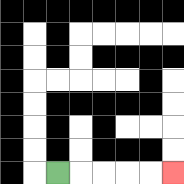{'start': '[2, 7]', 'end': '[7, 7]', 'path_directions': 'R,R,R,R,R', 'path_coordinates': '[[2, 7], [3, 7], [4, 7], [5, 7], [6, 7], [7, 7]]'}